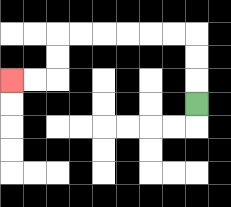{'start': '[8, 4]', 'end': '[0, 3]', 'path_directions': 'U,U,U,L,L,L,L,L,L,D,D,L,L', 'path_coordinates': '[[8, 4], [8, 3], [8, 2], [8, 1], [7, 1], [6, 1], [5, 1], [4, 1], [3, 1], [2, 1], [2, 2], [2, 3], [1, 3], [0, 3]]'}